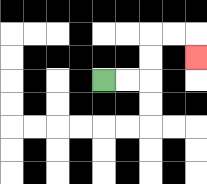{'start': '[4, 3]', 'end': '[8, 2]', 'path_directions': 'R,R,U,U,R,R,D', 'path_coordinates': '[[4, 3], [5, 3], [6, 3], [6, 2], [6, 1], [7, 1], [8, 1], [8, 2]]'}